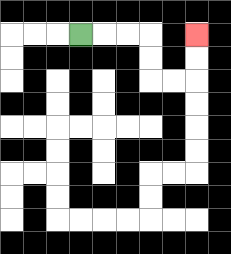{'start': '[3, 1]', 'end': '[8, 1]', 'path_directions': 'R,R,R,D,D,R,R,U,U', 'path_coordinates': '[[3, 1], [4, 1], [5, 1], [6, 1], [6, 2], [6, 3], [7, 3], [8, 3], [8, 2], [8, 1]]'}